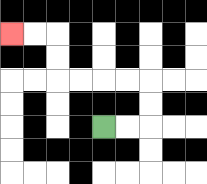{'start': '[4, 5]', 'end': '[0, 1]', 'path_directions': 'R,R,U,U,L,L,L,L,U,U,L,L', 'path_coordinates': '[[4, 5], [5, 5], [6, 5], [6, 4], [6, 3], [5, 3], [4, 3], [3, 3], [2, 3], [2, 2], [2, 1], [1, 1], [0, 1]]'}